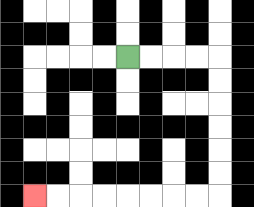{'start': '[5, 2]', 'end': '[1, 8]', 'path_directions': 'R,R,R,R,D,D,D,D,D,D,L,L,L,L,L,L,L,L', 'path_coordinates': '[[5, 2], [6, 2], [7, 2], [8, 2], [9, 2], [9, 3], [9, 4], [9, 5], [9, 6], [9, 7], [9, 8], [8, 8], [7, 8], [6, 8], [5, 8], [4, 8], [3, 8], [2, 8], [1, 8]]'}